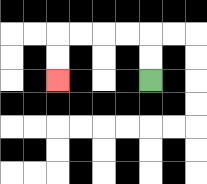{'start': '[6, 3]', 'end': '[2, 3]', 'path_directions': 'U,U,L,L,L,L,D,D', 'path_coordinates': '[[6, 3], [6, 2], [6, 1], [5, 1], [4, 1], [3, 1], [2, 1], [2, 2], [2, 3]]'}